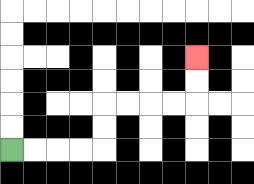{'start': '[0, 6]', 'end': '[8, 2]', 'path_directions': 'R,R,R,R,U,U,R,R,R,R,U,U', 'path_coordinates': '[[0, 6], [1, 6], [2, 6], [3, 6], [4, 6], [4, 5], [4, 4], [5, 4], [6, 4], [7, 4], [8, 4], [8, 3], [8, 2]]'}